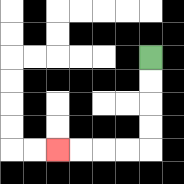{'start': '[6, 2]', 'end': '[2, 6]', 'path_directions': 'D,D,D,D,L,L,L,L', 'path_coordinates': '[[6, 2], [6, 3], [6, 4], [6, 5], [6, 6], [5, 6], [4, 6], [3, 6], [2, 6]]'}